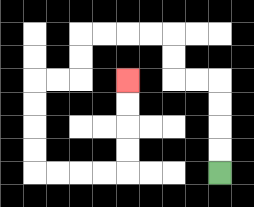{'start': '[9, 7]', 'end': '[5, 3]', 'path_directions': 'U,U,U,U,L,L,U,U,L,L,L,L,D,D,L,L,D,D,D,D,R,R,R,R,U,U,U,U', 'path_coordinates': '[[9, 7], [9, 6], [9, 5], [9, 4], [9, 3], [8, 3], [7, 3], [7, 2], [7, 1], [6, 1], [5, 1], [4, 1], [3, 1], [3, 2], [3, 3], [2, 3], [1, 3], [1, 4], [1, 5], [1, 6], [1, 7], [2, 7], [3, 7], [4, 7], [5, 7], [5, 6], [5, 5], [5, 4], [5, 3]]'}